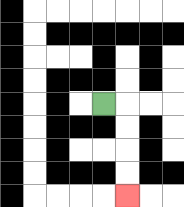{'start': '[4, 4]', 'end': '[5, 8]', 'path_directions': 'R,D,D,D,D', 'path_coordinates': '[[4, 4], [5, 4], [5, 5], [5, 6], [5, 7], [5, 8]]'}